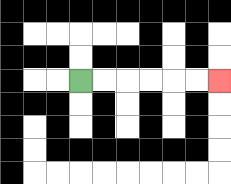{'start': '[3, 3]', 'end': '[9, 3]', 'path_directions': 'R,R,R,R,R,R', 'path_coordinates': '[[3, 3], [4, 3], [5, 3], [6, 3], [7, 3], [8, 3], [9, 3]]'}